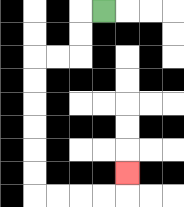{'start': '[4, 0]', 'end': '[5, 7]', 'path_directions': 'L,D,D,L,L,D,D,D,D,D,D,R,R,R,R,U', 'path_coordinates': '[[4, 0], [3, 0], [3, 1], [3, 2], [2, 2], [1, 2], [1, 3], [1, 4], [1, 5], [1, 6], [1, 7], [1, 8], [2, 8], [3, 8], [4, 8], [5, 8], [5, 7]]'}